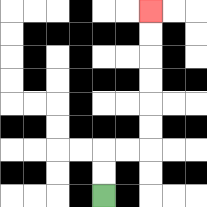{'start': '[4, 8]', 'end': '[6, 0]', 'path_directions': 'U,U,R,R,U,U,U,U,U,U', 'path_coordinates': '[[4, 8], [4, 7], [4, 6], [5, 6], [6, 6], [6, 5], [6, 4], [6, 3], [6, 2], [6, 1], [6, 0]]'}